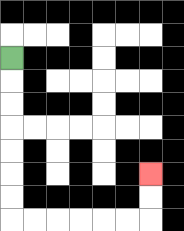{'start': '[0, 2]', 'end': '[6, 7]', 'path_directions': 'D,D,D,D,D,D,D,R,R,R,R,R,R,U,U', 'path_coordinates': '[[0, 2], [0, 3], [0, 4], [0, 5], [0, 6], [0, 7], [0, 8], [0, 9], [1, 9], [2, 9], [3, 9], [4, 9], [5, 9], [6, 9], [6, 8], [6, 7]]'}